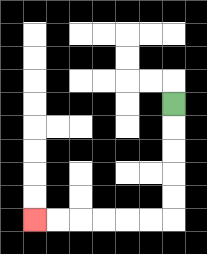{'start': '[7, 4]', 'end': '[1, 9]', 'path_directions': 'D,D,D,D,D,L,L,L,L,L,L', 'path_coordinates': '[[7, 4], [7, 5], [7, 6], [7, 7], [7, 8], [7, 9], [6, 9], [5, 9], [4, 9], [3, 9], [2, 9], [1, 9]]'}